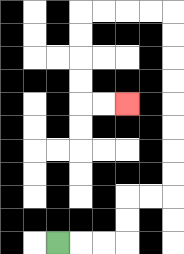{'start': '[2, 10]', 'end': '[5, 4]', 'path_directions': 'R,R,R,U,U,R,R,U,U,U,U,U,U,U,U,L,L,L,L,D,D,D,D,R,R', 'path_coordinates': '[[2, 10], [3, 10], [4, 10], [5, 10], [5, 9], [5, 8], [6, 8], [7, 8], [7, 7], [7, 6], [7, 5], [7, 4], [7, 3], [7, 2], [7, 1], [7, 0], [6, 0], [5, 0], [4, 0], [3, 0], [3, 1], [3, 2], [3, 3], [3, 4], [4, 4], [5, 4]]'}